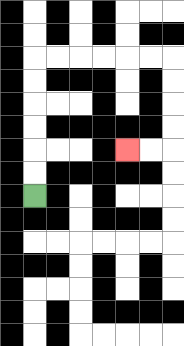{'start': '[1, 8]', 'end': '[5, 6]', 'path_directions': 'U,U,U,U,U,U,R,R,R,R,R,R,D,D,D,D,L,L', 'path_coordinates': '[[1, 8], [1, 7], [1, 6], [1, 5], [1, 4], [1, 3], [1, 2], [2, 2], [3, 2], [4, 2], [5, 2], [6, 2], [7, 2], [7, 3], [7, 4], [7, 5], [7, 6], [6, 6], [5, 6]]'}